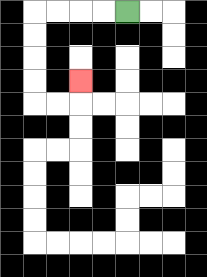{'start': '[5, 0]', 'end': '[3, 3]', 'path_directions': 'L,L,L,L,D,D,D,D,R,R,U', 'path_coordinates': '[[5, 0], [4, 0], [3, 0], [2, 0], [1, 0], [1, 1], [1, 2], [1, 3], [1, 4], [2, 4], [3, 4], [3, 3]]'}